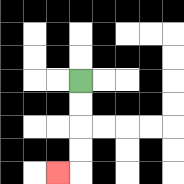{'start': '[3, 3]', 'end': '[2, 7]', 'path_directions': 'D,D,D,D,L', 'path_coordinates': '[[3, 3], [3, 4], [3, 5], [3, 6], [3, 7], [2, 7]]'}